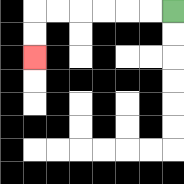{'start': '[7, 0]', 'end': '[1, 2]', 'path_directions': 'L,L,L,L,L,L,D,D', 'path_coordinates': '[[7, 0], [6, 0], [5, 0], [4, 0], [3, 0], [2, 0], [1, 0], [1, 1], [1, 2]]'}